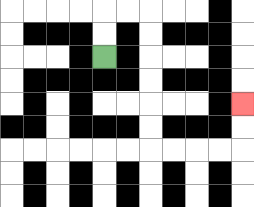{'start': '[4, 2]', 'end': '[10, 4]', 'path_directions': 'U,U,R,R,D,D,D,D,D,D,R,R,R,R,U,U', 'path_coordinates': '[[4, 2], [4, 1], [4, 0], [5, 0], [6, 0], [6, 1], [6, 2], [6, 3], [6, 4], [6, 5], [6, 6], [7, 6], [8, 6], [9, 6], [10, 6], [10, 5], [10, 4]]'}